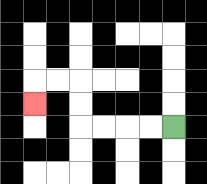{'start': '[7, 5]', 'end': '[1, 4]', 'path_directions': 'L,L,L,L,U,U,L,L,D', 'path_coordinates': '[[7, 5], [6, 5], [5, 5], [4, 5], [3, 5], [3, 4], [3, 3], [2, 3], [1, 3], [1, 4]]'}